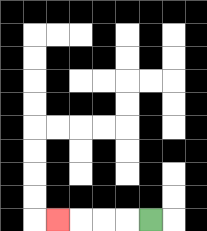{'start': '[6, 9]', 'end': '[2, 9]', 'path_directions': 'L,L,L,L', 'path_coordinates': '[[6, 9], [5, 9], [4, 9], [3, 9], [2, 9]]'}